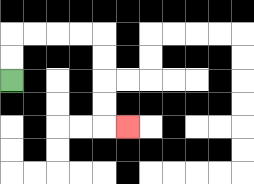{'start': '[0, 3]', 'end': '[5, 5]', 'path_directions': 'U,U,R,R,R,R,D,D,D,D,R', 'path_coordinates': '[[0, 3], [0, 2], [0, 1], [1, 1], [2, 1], [3, 1], [4, 1], [4, 2], [4, 3], [4, 4], [4, 5], [5, 5]]'}